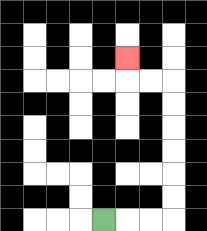{'start': '[4, 9]', 'end': '[5, 2]', 'path_directions': 'R,R,R,U,U,U,U,U,U,L,L,U', 'path_coordinates': '[[4, 9], [5, 9], [6, 9], [7, 9], [7, 8], [7, 7], [7, 6], [7, 5], [7, 4], [7, 3], [6, 3], [5, 3], [5, 2]]'}